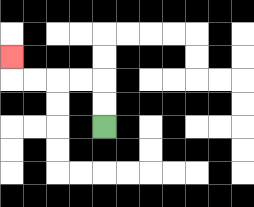{'start': '[4, 5]', 'end': '[0, 2]', 'path_directions': 'U,U,L,L,L,L,U', 'path_coordinates': '[[4, 5], [4, 4], [4, 3], [3, 3], [2, 3], [1, 3], [0, 3], [0, 2]]'}